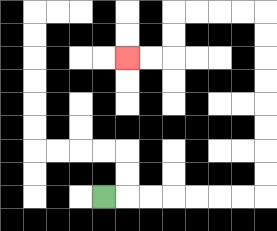{'start': '[4, 8]', 'end': '[5, 2]', 'path_directions': 'R,R,R,R,R,R,R,U,U,U,U,U,U,U,U,L,L,L,L,D,D,L,L', 'path_coordinates': '[[4, 8], [5, 8], [6, 8], [7, 8], [8, 8], [9, 8], [10, 8], [11, 8], [11, 7], [11, 6], [11, 5], [11, 4], [11, 3], [11, 2], [11, 1], [11, 0], [10, 0], [9, 0], [8, 0], [7, 0], [7, 1], [7, 2], [6, 2], [5, 2]]'}